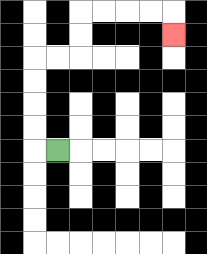{'start': '[2, 6]', 'end': '[7, 1]', 'path_directions': 'L,U,U,U,U,R,R,U,U,R,R,R,R,D', 'path_coordinates': '[[2, 6], [1, 6], [1, 5], [1, 4], [1, 3], [1, 2], [2, 2], [3, 2], [3, 1], [3, 0], [4, 0], [5, 0], [6, 0], [7, 0], [7, 1]]'}